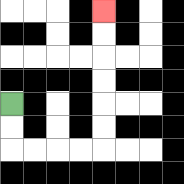{'start': '[0, 4]', 'end': '[4, 0]', 'path_directions': 'D,D,R,R,R,R,U,U,U,U,U,U', 'path_coordinates': '[[0, 4], [0, 5], [0, 6], [1, 6], [2, 6], [3, 6], [4, 6], [4, 5], [4, 4], [4, 3], [4, 2], [4, 1], [4, 0]]'}